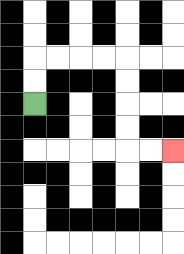{'start': '[1, 4]', 'end': '[7, 6]', 'path_directions': 'U,U,R,R,R,R,D,D,D,D,R,R', 'path_coordinates': '[[1, 4], [1, 3], [1, 2], [2, 2], [3, 2], [4, 2], [5, 2], [5, 3], [5, 4], [5, 5], [5, 6], [6, 6], [7, 6]]'}